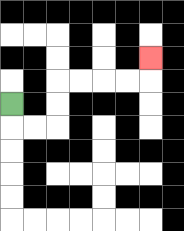{'start': '[0, 4]', 'end': '[6, 2]', 'path_directions': 'D,R,R,U,U,R,R,R,R,U', 'path_coordinates': '[[0, 4], [0, 5], [1, 5], [2, 5], [2, 4], [2, 3], [3, 3], [4, 3], [5, 3], [6, 3], [6, 2]]'}